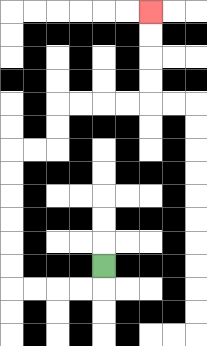{'start': '[4, 11]', 'end': '[6, 0]', 'path_directions': 'D,L,L,L,L,U,U,U,U,U,U,R,R,U,U,R,R,R,R,U,U,U,U', 'path_coordinates': '[[4, 11], [4, 12], [3, 12], [2, 12], [1, 12], [0, 12], [0, 11], [0, 10], [0, 9], [0, 8], [0, 7], [0, 6], [1, 6], [2, 6], [2, 5], [2, 4], [3, 4], [4, 4], [5, 4], [6, 4], [6, 3], [6, 2], [6, 1], [6, 0]]'}